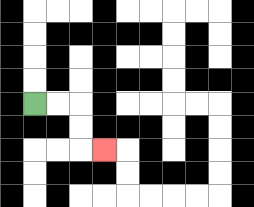{'start': '[1, 4]', 'end': '[4, 6]', 'path_directions': 'R,R,D,D,R', 'path_coordinates': '[[1, 4], [2, 4], [3, 4], [3, 5], [3, 6], [4, 6]]'}